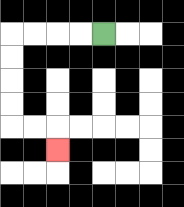{'start': '[4, 1]', 'end': '[2, 6]', 'path_directions': 'L,L,L,L,D,D,D,D,R,R,D', 'path_coordinates': '[[4, 1], [3, 1], [2, 1], [1, 1], [0, 1], [0, 2], [0, 3], [0, 4], [0, 5], [1, 5], [2, 5], [2, 6]]'}